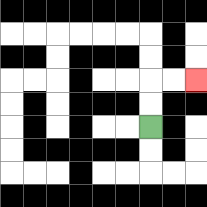{'start': '[6, 5]', 'end': '[8, 3]', 'path_directions': 'U,U,R,R', 'path_coordinates': '[[6, 5], [6, 4], [6, 3], [7, 3], [8, 3]]'}